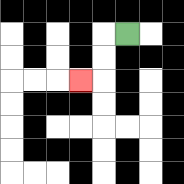{'start': '[5, 1]', 'end': '[3, 3]', 'path_directions': 'L,D,D,L', 'path_coordinates': '[[5, 1], [4, 1], [4, 2], [4, 3], [3, 3]]'}